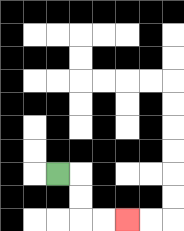{'start': '[2, 7]', 'end': '[5, 9]', 'path_directions': 'R,D,D,R,R', 'path_coordinates': '[[2, 7], [3, 7], [3, 8], [3, 9], [4, 9], [5, 9]]'}